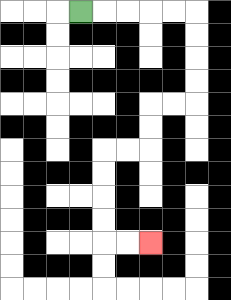{'start': '[3, 0]', 'end': '[6, 10]', 'path_directions': 'R,R,R,R,R,D,D,D,D,L,L,D,D,L,L,D,D,D,D,R,R', 'path_coordinates': '[[3, 0], [4, 0], [5, 0], [6, 0], [7, 0], [8, 0], [8, 1], [8, 2], [8, 3], [8, 4], [7, 4], [6, 4], [6, 5], [6, 6], [5, 6], [4, 6], [4, 7], [4, 8], [4, 9], [4, 10], [5, 10], [6, 10]]'}